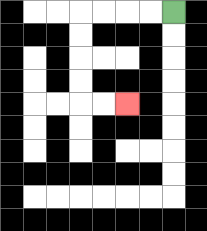{'start': '[7, 0]', 'end': '[5, 4]', 'path_directions': 'L,L,L,L,D,D,D,D,R,R', 'path_coordinates': '[[7, 0], [6, 0], [5, 0], [4, 0], [3, 0], [3, 1], [3, 2], [3, 3], [3, 4], [4, 4], [5, 4]]'}